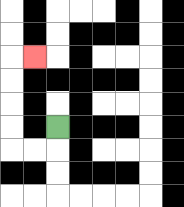{'start': '[2, 5]', 'end': '[1, 2]', 'path_directions': 'D,L,L,U,U,U,U,R', 'path_coordinates': '[[2, 5], [2, 6], [1, 6], [0, 6], [0, 5], [0, 4], [0, 3], [0, 2], [1, 2]]'}